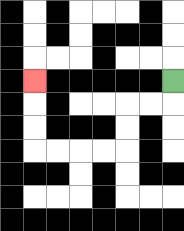{'start': '[7, 3]', 'end': '[1, 3]', 'path_directions': 'D,L,L,D,D,L,L,L,L,U,U,U', 'path_coordinates': '[[7, 3], [7, 4], [6, 4], [5, 4], [5, 5], [5, 6], [4, 6], [3, 6], [2, 6], [1, 6], [1, 5], [1, 4], [1, 3]]'}